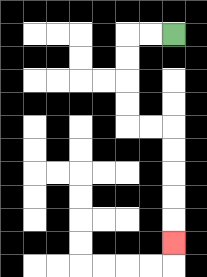{'start': '[7, 1]', 'end': '[7, 10]', 'path_directions': 'L,L,D,D,D,D,R,R,D,D,D,D,D', 'path_coordinates': '[[7, 1], [6, 1], [5, 1], [5, 2], [5, 3], [5, 4], [5, 5], [6, 5], [7, 5], [7, 6], [7, 7], [7, 8], [7, 9], [7, 10]]'}